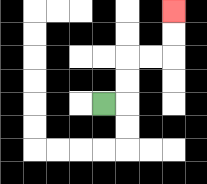{'start': '[4, 4]', 'end': '[7, 0]', 'path_directions': 'R,U,U,R,R,U,U', 'path_coordinates': '[[4, 4], [5, 4], [5, 3], [5, 2], [6, 2], [7, 2], [7, 1], [7, 0]]'}